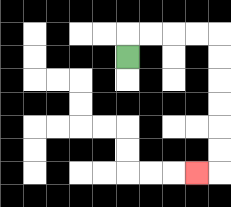{'start': '[5, 2]', 'end': '[8, 7]', 'path_directions': 'U,R,R,R,R,D,D,D,D,D,D,L', 'path_coordinates': '[[5, 2], [5, 1], [6, 1], [7, 1], [8, 1], [9, 1], [9, 2], [9, 3], [9, 4], [9, 5], [9, 6], [9, 7], [8, 7]]'}